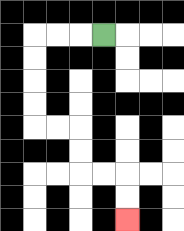{'start': '[4, 1]', 'end': '[5, 9]', 'path_directions': 'L,L,L,D,D,D,D,R,R,D,D,R,R,D,D', 'path_coordinates': '[[4, 1], [3, 1], [2, 1], [1, 1], [1, 2], [1, 3], [1, 4], [1, 5], [2, 5], [3, 5], [3, 6], [3, 7], [4, 7], [5, 7], [5, 8], [5, 9]]'}